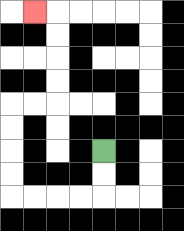{'start': '[4, 6]', 'end': '[1, 0]', 'path_directions': 'D,D,L,L,L,L,U,U,U,U,R,R,U,U,U,U,L', 'path_coordinates': '[[4, 6], [4, 7], [4, 8], [3, 8], [2, 8], [1, 8], [0, 8], [0, 7], [0, 6], [0, 5], [0, 4], [1, 4], [2, 4], [2, 3], [2, 2], [2, 1], [2, 0], [1, 0]]'}